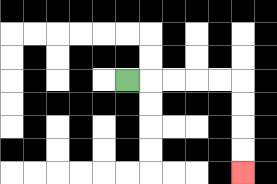{'start': '[5, 3]', 'end': '[10, 7]', 'path_directions': 'R,R,R,R,R,D,D,D,D', 'path_coordinates': '[[5, 3], [6, 3], [7, 3], [8, 3], [9, 3], [10, 3], [10, 4], [10, 5], [10, 6], [10, 7]]'}